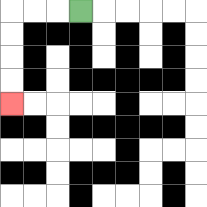{'start': '[3, 0]', 'end': '[0, 4]', 'path_directions': 'L,L,L,D,D,D,D', 'path_coordinates': '[[3, 0], [2, 0], [1, 0], [0, 0], [0, 1], [0, 2], [0, 3], [0, 4]]'}